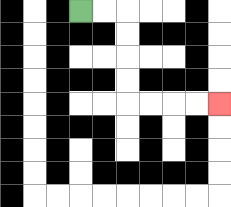{'start': '[3, 0]', 'end': '[9, 4]', 'path_directions': 'R,R,D,D,D,D,R,R,R,R', 'path_coordinates': '[[3, 0], [4, 0], [5, 0], [5, 1], [5, 2], [5, 3], [5, 4], [6, 4], [7, 4], [8, 4], [9, 4]]'}